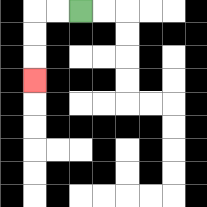{'start': '[3, 0]', 'end': '[1, 3]', 'path_directions': 'L,L,D,D,D', 'path_coordinates': '[[3, 0], [2, 0], [1, 0], [1, 1], [1, 2], [1, 3]]'}